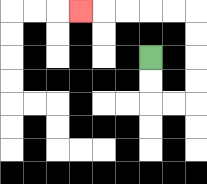{'start': '[6, 2]', 'end': '[3, 0]', 'path_directions': 'D,D,R,R,U,U,U,U,L,L,L,L,L', 'path_coordinates': '[[6, 2], [6, 3], [6, 4], [7, 4], [8, 4], [8, 3], [8, 2], [8, 1], [8, 0], [7, 0], [6, 0], [5, 0], [4, 0], [3, 0]]'}